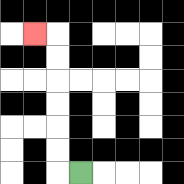{'start': '[3, 7]', 'end': '[1, 1]', 'path_directions': 'L,U,U,U,U,U,U,L', 'path_coordinates': '[[3, 7], [2, 7], [2, 6], [2, 5], [2, 4], [2, 3], [2, 2], [2, 1], [1, 1]]'}